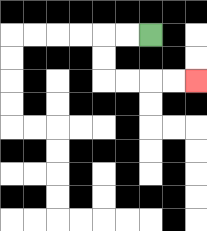{'start': '[6, 1]', 'end': '[8, 3]', 'path_directions': 'L,L,D,D,R,R,R,R', 'path_coordinates': '[[6, 1], [5, 1], [4, 1], [4, 2], [4, 3], [5, 3], [6, 3], [7, 3], [8, 3]]'}